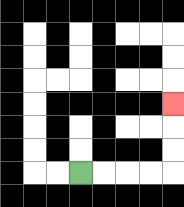{'start': '[3, 7]', 'end': '[7, 4]', 'path_directions': 'R,R,R,R,U,U,U', 'path_coordinates': '[[3, 7], [4, 7], [5, 7], [6, 7], [7, 7], [7, 6], [7, 5], [7, 4]]'}